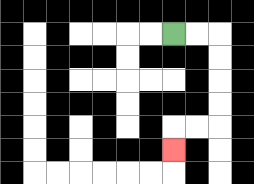{'start': '[7, 1]', 'end': '[7, 6]', 'path_directions': 'R,R,D,D,D,D,L,L,D', 'path_coordinates': '[[7, 1], [8, 1], [9, 1], [9, 2], [9, 3], [9, 4], [9, 5], [8, 5], [7, 5], [7, 6]]'}